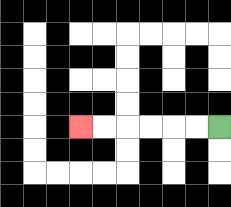{'start': '[9, 5]', 'end': '[3, 5]', 'path_directions': 'L,L,L,L,L,L', 'path_coordinates': '[[9, 5], [8, 5], [7, 5], [6, 5], [5, 5], [4, 5], [3, 5]]'}